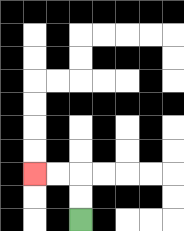{'start': '[3, 9]', 'end': '[1, 7]', 'path_directions': 'U,U,L,L', 'path_coordinates': '[[3, 9], [3, 8], [3, 7], [2, 7], [1, 7]]'}